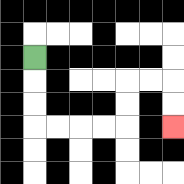{'start': '[1, 2]', 'end': '[7, 5]', 'path_directions': 'D,D,D,R,R,R,R,U,U,R,R,D,D', 'path_coordinates': '[[1, 2], [1, 3], [1, 4], [1, 5], [2, 5], [3, 5], [4, 5], [5, 5], [5, 4], [5, 3], [6, 3], [7, 3], [7, 4], [7, 5]]'}